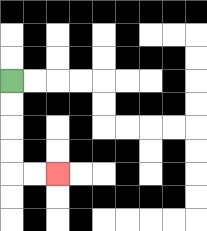{'start': '[0, 3]', 'end': '[2, 7]', 'path_directions': 'D,D,D,D,R,R', 'path_coordinates': '[[0, 3], [0, 4], [0, 5], [0, 6], [0, 7], [1, 7], [2, 7]]'}